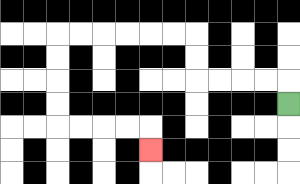{'start': '[12, 4]', 'end': '[6, 6]', 'path_directions': 'U,L,L,L,L,U,U,L,L,L,L,L,L,D,D,D,D,R,R,R,R,D', 'path_coordinates': '[[12, 4], [12, 3], [11, 3], [10, 3], [9, 3], [8, 3], [8, 2], [8, 1], [7, 1], [6, 1], [5, 1], [4, 1], [3, 1], [2, 1], [2, 2], [2, 3], [2, 4], [2, 5], [3, 5], [4, 5], [5, 5], [6, 5], [6, 6]]'}